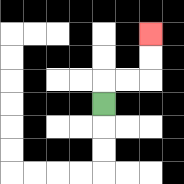{'start': '[4, 4]', 'end': '[6, 1]', 'path_directions': 'U,R,R,U,U', 'path_coordinates': '[[4, 4], [4, 3], [5, 3], [6, 3], [6, 2], [6, 1]]'}